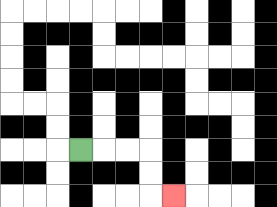{'start': '[3, 6]', 'end': '[7, 8]', 'path_directions': 'R,R,R,D,D,R', 'path_coordinates': '[[3, 6], [4, 6], [5, 6], [6, 6], [6, 7], [6, 8], [7, 8]]'}